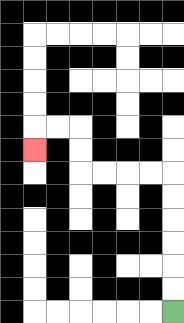{'start': '[7, 13]', 'end': '[1, 6]', 'path_directions': 'U,U,U,U,U,U,L,L,L,L,U,U,L,L,D', 'path_coordinates': '[[7, 13], [7, 12], [7, 11], [7, 10], [7, 9], [7, 8], [7, 7], [6, 7], [5, 7], [4, 7], [3, 7], [3, 6], [3, 5], [2, 5], [1, 5], [1, 6]]'}